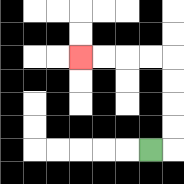{'start': '[6, 6]', 'end': '[3, 2]', 'path_directions': 'R,U,U,U,U,L,L,L,L', 'path_coordinates': '[[6, 6], [7, 6], [7, 5], [7, 4], [7, 3], [7, 2], [6, 2], [5, 2], [4, 2], [3, 2]]'}